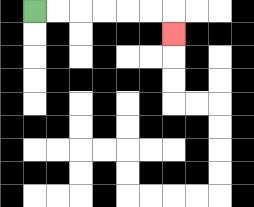{'start': '[1, 0]', 'end': '[7, 1]', 'path_directions': 'R,R,R,R,R,R,D', 'path_coordinates': '[[1, 0], [2, 0], [3, 0], [4, 0], [5, 0], [6, 0], [7, 0], [7, 1]]'}